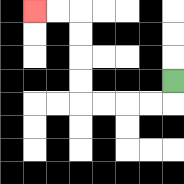{'start': '[7, 3]', 'end': '[1, 0]', 'path_directions': 'D,L,L,L,L,U,U,U,U,L,L', 'path_coordinates': '[[7, 3], [7, 4], [6, 4], [5, 4], [4, 4], [3, 4], [3, 3], [3, 2], [3, 1], [3, 0], [2, 0], [1, 0]]'}